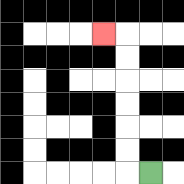{'start': '[6, 7]', 'end': '[4, 1]', 'path_directions': 'L,U,U,U,U,U,U,L', 'path_coordinates': '[[6, 7], [5, 7], [5, 6], [5, 5], [5, 4], [5, 3], [5, 2], [5, 1], [4, 1]]'}